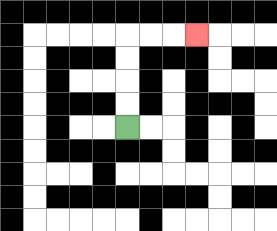{'start': '[5, 5]', 'end': '[8, 1]', 'path_directions': 'U,U,U,U,R,R,R', 'path_coordinates': '[[5, 5], [5, 4], [5, 3], [5, 2], [5, 1], [6, 1], [7, 1], [8, 1]]'}